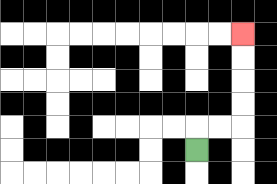{'start': '[8, 6]', 'end': '[10, 1]', 'path_directions': 'U,R,R,U,U,U,U', 'path_coordinates': '[[8, 6], [8, 5], [9, 5], [10, 5], [10, 4], [10, 3], [10, 2], [10, 1]]'}